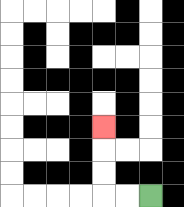{'start': '[6, 8]', 'end': '[4, 5]', 'path_directions': 'L,L,U,U,U', 'path_coordinates': '[[6, 8], [5, 8], [4, 8], [4, 7], [4, 6], [4, 5]]'}